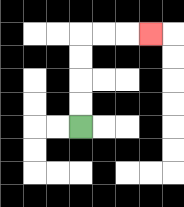{'start': '[3, 5]', 'end': '[6, 1]', 'path_directions': 'U,U,U,U,R,R,R', 'path_coordinates': '[[3, 5], [3, 4], [3, 3], [3, 2], [3, 1], [4, 1], [5, 1], [6, 1]]'}